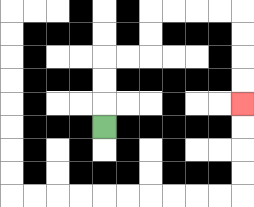{'start': '[4, 5]', 'end': '[10, 4]', 'path_directions': 'U,U,U,R,R,U,U,R,R,R,R,D,D,D,D', 'path_coordinates': '[[4, 5], [4, 4], [4, 3], [4, 2], [5, 2], [6, 2], [6, 1], [6, 0], [7, 0], [8, 0], [9, 0], [10, 0], [10, 1], [10, 2], [10, 3], [10, 4]]'}